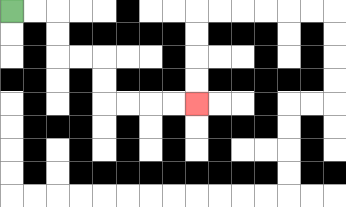{'start': '[0, 0]', 'end': '[8, 4]', 'path_directions': 'R,R,D,D,R,R,D,D,R,R,R,R', 'path_coordinates': '[[0, 0], [1, 0], [2, 0], [2, 1], [2, 2], [3, 2], [4, 2], [4, 3], [4, 4], [5, 4], [6, 4], [7, 4], [8, 4]]'}